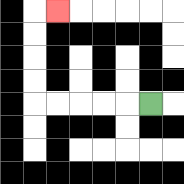{'start': '[6, 4]', 'end': '[2, 0]', 'path_directions': 'L,L,L,L,L,U,U,U,U,R', 'path_coordinates': '[[6, 4], [5, 4], [4, 4], [3, 4], [2, 4], [1, 4], [1, 3], [1, 2], [1, 1], [1, 0], [2, 0]]'}